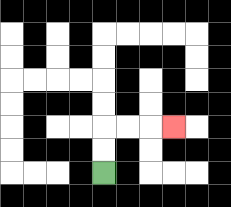{'start': '[4, 7]', 'end': '[7, 5]', 'path_directions': 'U,U,R,R,R', 'path_coordinates': '[[4, 7], [4, 6], [4, 5], [5, 5], [6, 5], [7, 5]]'}